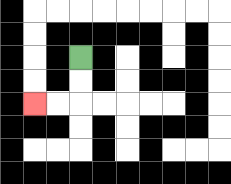{'start': '[3, 2]', 'end': '[1, 4]', 'path_directions': 'D,D,L,L', 'path_coordinates': '[[3, 2], [3, 3], [3, 4], [2, 4], [1, 4]]'}